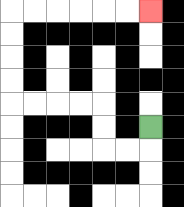{'start': '[6, 5]', 'end': '[6, 0]', 'path_directions': 'D,L,L,U,U,L,L,L,L,U,U,U,U,R,R,R,R,R,R', 'path_coordinates': '[[6, 5], [6, 6], [5, 6], [4, 6], [4, 5], [4, 4], [3, 4], [2, 4], [1, 4], [0, 4], [0, 3], [0, 2], [0, 1], [0, 0], [1, 0], [2, 0], [3, 0], [4, 0], [5, 0], [6, 0]]'}